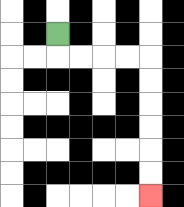{'start': '[2, 1]', 'end': '[6, 8]', 'path_directions': 'D,R,R,R,R,D,D,D,D,D,D', 'path_coordinates': '[[2, 1], [2, 2], [3, 2], [4, 2], [5, 2], [6, 2], [6, 3], [6, 4], [6, 5], [6, 6], [6, 7], [6, 8]]'}